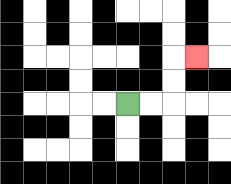{'start': '[5, 4]', 'end': '[8, 2]', 'path_directions': 'R,R,U,U,R', 'path_coordinates': '[[5, 4], [6, 4], [7, 4], [7, 3], [7, 2], [8, 2]]'}